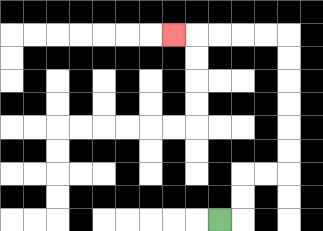{'start': '[9, 9]', 'end': '[7, 1]', 'path_directions': 'R,U,U,R,R,U,U,U,U,U,U,L,L,L,L,L', 'path_coordinates': '[[9, 9], [10, 9], [10, 8], [10, 7], [11, 7], [12, 7], [12, 6], [12, 5], [12, 4], [12, 3], [12, 2], [12, 1], [11, 1], [10, 1], [9, 1], [8, 1], [7, 1]]'}